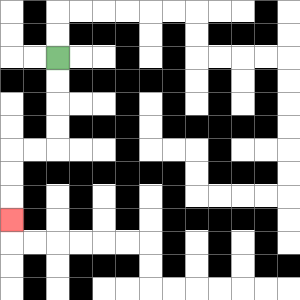{'start': '[2, 2]', 'end': '[0, 9]', 'path_directions': 'D,D,D,D,L,L,D,D,D', 'path_coordinates': '[[2, 2], [2, 3], [2, 4], [2, 5], [2, 6], [1, 6], [0, 6], [0, 7], [0, 8], [0, 9]]'}